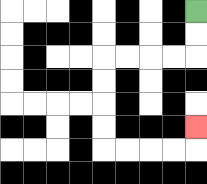{'start': '[8, 0]', 'end': '[8, 5]', 'path_directions': 'D,D,L,L,L,L,D,D,D,D,R,R,R,R,U', 'path_coordinates': '[[8, 0], [8, 1], [8, 2], [7, 2], [6, 2], [5, 2], [4, 2], [4, 3], [4, 4], [4, 5], [4, 6], [5, 6], [6, 6], [7, 6], [8, 6], [8, 5]]'}